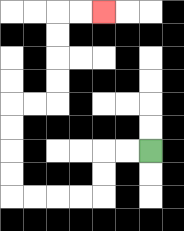{'start': '[6, 6]', 'end': '[4, 0]', 'path_directions': 'L,L,D,D,L,L,L,L,U,U,U,U,R,R,U,U,U,U,R,R', 'path_coordinates': '[[6, 6], [5, 6], [4, 6], [4, 7], [4, 8], [3, 8], [2, 8], [1, 8], [0, 8], [0, 7], [0, 6], [0, 5], [0, 4], [1, 4], [2, 4], [2, 3], [2, 2], [2, 1], [2, 0], [3, 0], [4, 0]]'}